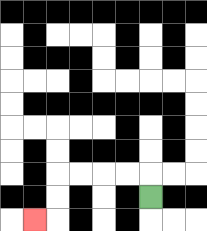{'start': '[6, 8]', 'end': '[1, 9]', 'path_directions': 'U,L,L,L,L,D,D,L', 'path_coordinates': '[[6, 8], [6, 7], [5, 7], [4, 7], [3, 7], [2, 7], [2, 8], [2, 9], [1, 9]]'}